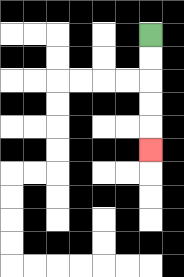{'start': '[6, 1]', 'end': '[6, 6]', 'path_directions': 'D,D,D,D,D', 'path_coordinates': '[[6, 1], [6, 2], [6, 3], [6, 4], [6, 5], [6, 6]]'}